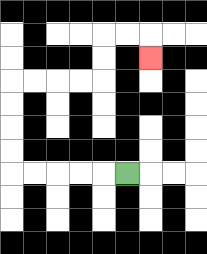{'start': '[5, 7]', 'end': '[6, 2]', 'path_directions': 'L,L,L,L,L,U,U,U,U,R,R,R,R,U,U,R,R,D', 'path_coordinates': '[[5, 7], [4, 7], [3, 7], [2, 7], [1, 7], [0, 7], [0, 6], [0, 5], [0, 4], [0, 3], [1, 3], [2, 3], [3, 3], [4, 3], [4, 2], [4, 1], [5, 1], [6, 1], [6, 2]]'}